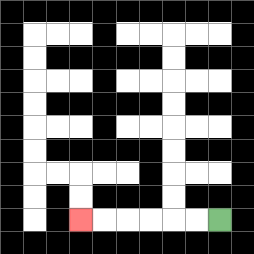{'start': '[9, 9]', 'end': '[3, 9]', 'path_directions': 'L,L,L,L,L,L', 'path_coordinates': '[[9, 9], [8, 9], [7, 9], [6, 9], [5, 9], [4, 9], [3, 9]]'}